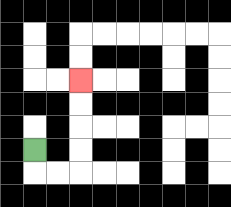{'start': '[1, 6]', 'end': '[3, 3]', 'path_directions': 'D,R,R,U,U,U,U', 'path_coordinates': '[[1, 6], [1, 7], [2, 7], [3, 7], [3, 6], [3, 5], [3, 4], [3, 3]]'}